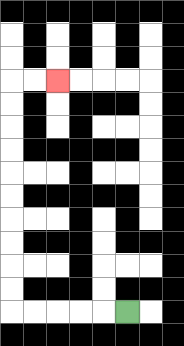{'start': '[5, 13]', 'end': '[2, 3]', 'path_directions': 'L,L,L,L,L,U,U,U,U,U,U,U,U,U,U,R,R', 'path_coordinates': '[[5, 13], [4, 13], [3, 13], [2, 13], [1, 13], [0, 13], [0, 12], [0, 11], [0, 10], [0, 9], [0, 8], [0, 7], [0, 6], [0, 5], [0, 4], [0, 3], [1, 3], [2, 3]]'}